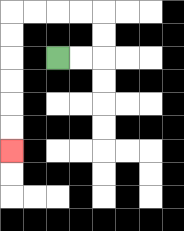{'start': '[2, 2]', 'end': '[0, 6]', 'path_directions': 'R,R,U,U,L,L,L,L,D,D,D,D,D,D', 'path_coordinates': '[[2, 2], [3, 2], [4, 2], [4, 1], [4, 0], [3, 0], [2, 0], [1, 0], [0, 0], [0, 1], [0, 2], [0, 3], [0, 4], [0, 5], [0, 6]]'}